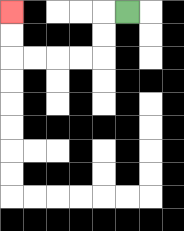{'start': '[5, 0]', 'end': '[0, 0]', 'path_directions': 'L,D,D,L,L,L,L,U,U', 'path_coordinates': '[[5, 0], [4, 0], [4, 1], [4, 2], [3, 2], [2, 2], [1, 2], [0, 2], [0, 1], [0, 0]]'}